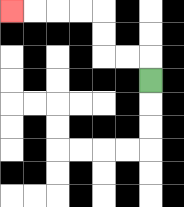{'start': '[6, 3]', 'end': '[0, 0]', 'path_directions': 'U,L,L,U,U,L,L,L,L', 'path_coordinates': '[[6, 3], [6, 2], [5, 2], [4, 2], [4, 1], [4, 0], [3, 0], [2, 0], [1, 0], [0, 0]]'}